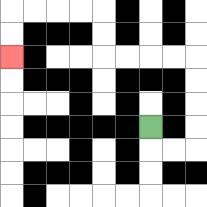{'start': '[6, 5]', 'end': '[0, 2]', 'path_directions': 'D,R,R,U,U,U,U,L,L,L,L,U,U,L,L,L,L,D,D', 'path_coordinates': '[[6, 5], [6, 6], [7, 6], [8, 6], [8, 5], [8, 4], [8, 3], [8, 2], [7, 2], [6, 2], [5, 2], [4, 2], [4, 1], [4, 0], [3, 0], [2, 0], [1, 0], [0, 0], [0, 1], [0, 2]]'}